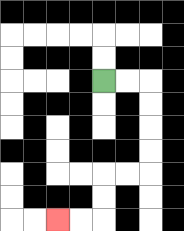{'start': '[4, 3]', 'end': '[2, 9]', 'path_directions': 'R,R,D,D,D,D,L,L,D,D,L,L', 'path_coordinates': '[[4, 3], [5, 3], [6, 3], [6, 4], [6, 5], [6, 6], [6, 7], [5, 7], [4, 7], [4, 8], [4, 9], [3, 9], [2, 9]]'}